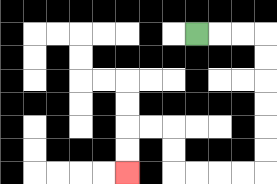{'start': '[8, 1]', 'end': '[5, 7]', 'path_directions': 'R,R,R,D,D,D,D,D,D,L,L,L,L,U,U,L,L,D,D', 'path_coordinates': '[[8, 1], [9, 1], [10, 1], [11, 1], [11, 2], [11, 3], [11, 4], [11, 5], [11, 6], [11, 7], [10, 7], [9, 7], [8, 7], [7, 7], [7, 6], [7, 5], [6, 5], [5, 5], [5, 6], [5, 7]]'}